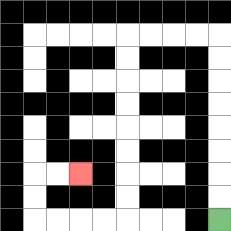{'start': '[9, 9]', 'end': '[3, 7]', 'path_directions': 'U,U,U,U,U,U,U,U,L,L,L,L,D,D,D,D,D,D,D,D,L,L,L,L,U,U,R,R', 'path_coordinates': '[[9, 9], [9, 8], [9, 7], [9, 6], [9, 5], [9, 4], [9, 3], [9, 2], [9, 1], [8, 1], [7, 1], [6, 1], [5, 1], [5, 2], [5, 3], [5, 4], [5, 5], [5, 6], [5, 7], [5, 8], [5, 9], [4, 9], [3, 9], [2, 9], [1, 9], [1, 8], [1, 7], [2, 7], [3, 7]]'}